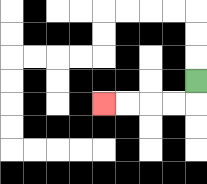{'start': '[8, 3]', 'end': '[4, 4]', 'path_directions': 'D,L,L,L,L', 'path_coordinates': '[[8, 3], [8, 4], [7, 4], [6, 4], [5, 4], [4, 4]]'}